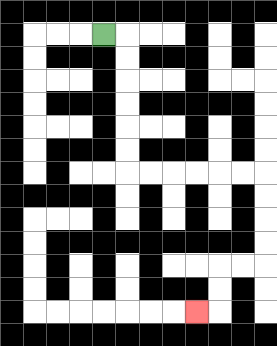{'start': '[4, 1]', 'end': '[8, 13]', 'path_directions': 'R,D,D,D,D,D,D,R,R,R,R,R,R,D,D,D,D,L,L,D,D,L', 'path_coordinates': '[[4, 1], [5, 1], [5, 2], [5, 3], [5, 4], [5, 5], [5, 6], [5, 7], [6, 7], [7, 7], [8, 7], [9, 7], [10, 7], [11, 7], [11, 8], [11, 9], [11, 10], [11, 11], [10, 11], [9, 11], [9, 12], [9, 13], [8, 13]]'}